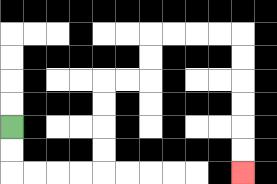{'start': '[0, 5]', 'end': '[10, 7]', 'path_directions': 'D,D,R,R,R,R,U,U,U,U,R,R,U,U,R,R,R,R,D,D,D,D,D,D', 'path_coordinates': '[[0, 5], [0, 6], [0, 7], [1, 7], [2, 7], [3, 7], [4, 7], [4, 6], [4, 5], [4, 4], [4, 3], [5, 3], [6, 3], [6, 2], [6, 1], [7, 1], [8, 1], [9, 1], [10, 1], [10, 2], [10, 3], [10, 4], [10, 5], [10, 6], [10, 7]]'}